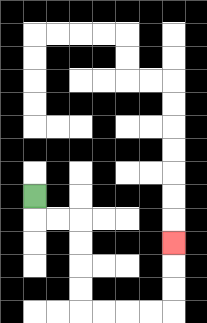{'start': '[1, 8]', 'end': '[7, 10]', 'path_directions': 'D,R,R,D,D,D,D,R,R,R,R,U,U,U', 'path_coordinates': '[[1, 8], [1, 9], [2, 9], [3, 9], [3, 10], [3, 11], [3, 12], [3, 13], [4, 13], [5, 13], [6, 13], [7, 13], [7, 12], [7, 11], [7, 10]]'}